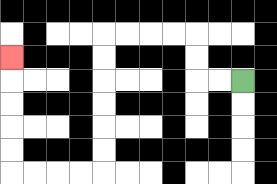{'start': '[10, 3]', 'end': '[0, 2]', 'path_directions': 'L,L,U,U,L,L,L,L,D,D,D,D,D,D,L,L,L,L,U,U,U,U,U', 'path_coordinates': '[[10, 3], [9, 3], [8, 3], [8, 2], [8, 1], [7, 1], [6, 1], [5, 1], [4, 1], [4, 2], [4, 3], [4, 4], [4, 5], [4, 6], [4, 7], [3, 7], [2, 7], [1, 7], [0, 7], [0, 6], [0, 5], [0, 4], [0, 3], [0, 2]]'}